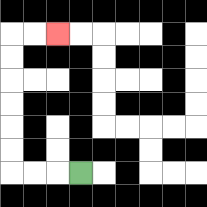{'start': '[3, 7]', 'end': '[2, 1]', 'path_directions': 'L,L,L,U,U,U,U,U,U,R,R', 'path_coordinates': '[[3, 7], [2, 7], [1, 7], [0, 7], [0, 6], [0, 5], [0, 4], [0, 3], [0, 2], [0, 1], [1, 1], [2, 1]]'}